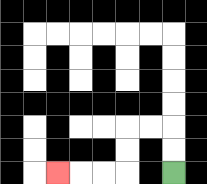{'start': '[7, 7]', 'end': '[2, 7]', 'path_directions': 'U,U,L,L,D,D,L,L,L', 'path_coordinates': '[[7, 7], [7, 6], [7, 5], [6, 5], [5, 5], [5, 6], [5, 7], [4, 7], [3, 7], [2, 7]]'}